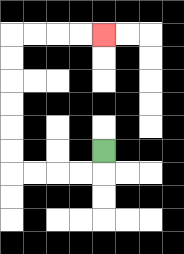{'start': '[4, 6]', 'end': '[4, 1]', 'path_directions': 'D,L,L,L,L,U,U,U,U,U,U,R,R,R,R', 'path_coordinates': '[[4, 6], [4, 7], [3, 7], [2, 7], [1, 7], [0, 7], [0, 6], [0, 5], [0, 4], [0, 3], [0, 2], [0, 1], [1, 1], [2, 1], [3, 1], [4, 1]]'}